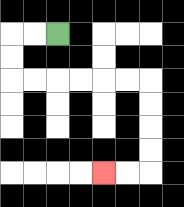{'start': '[2, 1]', 'end': '[4, 7]', 'path_directions': 'L,L,D,D,R,R,R,R,R,R,D,D,D,D,L,L', 'path_coordinates': '[[2, 1], [1, 1], [0, 1], [0, 2], [0, 3], [1, 3], [2, 3], [3, 3], [4, 3], [5, 3], [6, 3], [6, 4], [6, 5], [6, 6], [6, 7], [5, 7], [4, 7]]'}